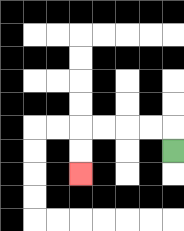{'start': '[7, 6]', 'end': '[3, 7]', 'path_directions': 'U,L,L,L,L,D,D', 'path_coordinates': '[[7, 6], [7, 5], [6, 5], [5, 5], [4, 5], [3, 5], [3, 6], [3, 7]]'}